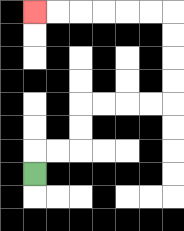{'start': '[1, 7]', 'end': '[1, 0]', 'path_directions': 'U,R,R,U,U,R,R,R,R,U,U,U,U,L,L,L,L,L,L', 'path_coordinates': '[[1, 7], [1, 6], [2, 6], [3, 6], [3, 5], [3, 4], [4, 4], [5, 4], [6, 4], [7, 4], [7, 3], [7, 2], [7, 1], [7, 0], [6, 0], [5, 0], [4, 0], [3, 0], [2, 0], [1, 0]]'}